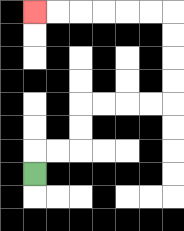{'start': '[1, 7]', 'end': '[1, 0]', 'path_directions': 'U,R,R,U,U,R,R,R,R,U,U,U,U,L,L,L,L,L,L', 'path_coordinates': '[[1, 7], [1, 6], [2, 6], [3, 6], [3, 5], [3, 4], [4, 4], [5, 4], [6, 4], [7, 4], [7, 3], [7, 2], [7, 1], [7, 0], [6, 0], [5, 0], [4, 0], [3, 0], [2, 0], [1, 0]]'}